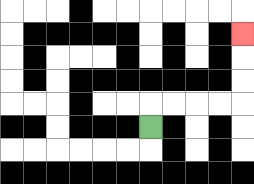{'start': '[6, 5]', 'end': '[10, 1]', 'path_directions': 'U,R,R,R,R,U,U,U', 'path_coordinates': '[[6, 5], [6, 4], [7, 4], [8, 4], [9, 4], [10, 4], [10, 3], [10, 2], [10, 1]]'}